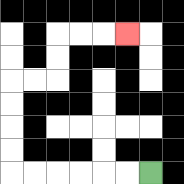{'start': '[6, 7]', 'end': '[5, 1]', 'path_directions': 'L,L,L,L,L,L,U,U,U,U,R,R,U,U,R,R,R', 'path_coordinates': '[[6, 7], [5, 7], [4, 7], [3, 7], [2, 7], [1, 7], [0, 7], [0, 6], [0, 5], [0, 4], [0, 3], [1, 3], [2, 3], [2, 2], [2, 1], [3, 1], [4, 1], [5, 1]]'}